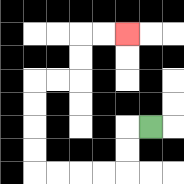{'start': '[6, 5]', 'end': '[5, 1]', 'path_directions': 'L,D,D,L,L,L,L,U,U,U,U,R,R,U,U,R,R', 'path_coordinates': '[[6, 5], [5, 5], [5, 6], [5, 7], [4, 7], [3, 7], [2, 7], [1, 7], [1, 6], [1, 5], [1, 4], [1, 3], [2, 3], [3, 3], [3, 2], [3, 1], [4, 1], [5, 1]]'}